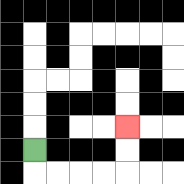{'start': '[1, 6]', 'end': '[5, 5]', 'path_directions': 'D,R,R,R,R,U,U', 'path_coordinates': '[[1, 6], [1, 7], [2, 7], [3, 7], [4, 7], [5, 7], [5, 6], [5, 5]]'}